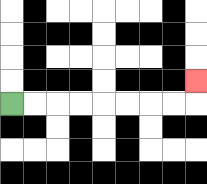{'start': '[0, 4]', 'end': '[8, 3]', 'path_directions': 'R,R,R,R,R,R,R,R,U', 'path_coordinates': '[[0, 4], [1, 4], [2, 4], [3, 4], [4, 4], [5, 4], [6, 4], [7, 4], [8, 4], [8, 3]]'}